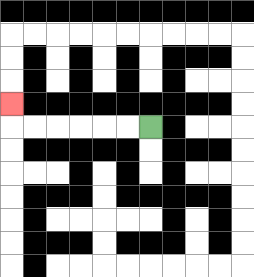{'start': '[6, 5]', 'end': '[0, 4]', 'path_directions': 'L,L,L,L,L,L,U', 'path_coordinates': '[[6, 5], [5, 5], [4, 5], [3, 5], [2, 5], [1, 5], [0, 5], [0, 4]]'}